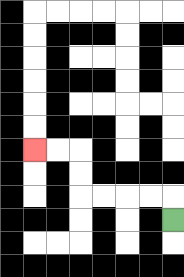{'start': '[7, 9]', 'end': '[1, 6]', 'path_directions': 'U,L,L,L,L,U,U,L,L', 'path_coordinates': '[[7, 9], [7, 8], [6, 8], [5, 8], [4, 8], [3, 8], [3, 7], [3, 6], [2, 6], [1, 6]]'}